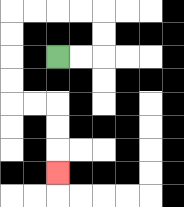{'start': '[2, 2]', 'end': '[2, 7]', 'path_directions': 'R,R,U,U,L,L,L,L,D,D,D,D,R,R,D,D,D', 'path_coordinates': '[[2, 2], [3, 2], [4, 2], [4, 1], [4, 0], [3, 0], [2, 0], [1, 0], [0, 0], [0, 1], [0, 2], [0, 3], [0, 4], [1, 4], [2, 4], [2, 5], [2, 6], [2, 7]]'}